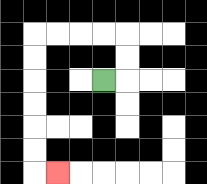{'start': '[4, 3]', 'end': '[2, 7]', 'path_directions': 'R,U,U,L,L,L,L,D,D,D,D,D,D,R', 'path_coordinates': '[[4, 3], [5, 3], [5, 2], [5, 1], [4, 1], [3, 1], [2, 1], [1, 1], [1, 2], [1, 3], [1, 4], [1, 5], [1, 6], [1, 7], [2, 7]]'}